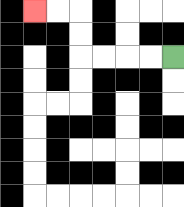{'start': '[7, 2]', 'end': '[1, 0]', 'path_directions': 'L,L,L,L,U,U,L,L', 'path_coordinates': '[[7, 2], [6, 2], [5, 2], [4, 2], [3, 2], [3, 1], [3, 0], [2, 0], [1, 0]]'}